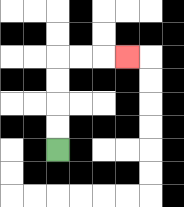{'start': '[2, 6]', 'end': '[5, 2]', 'path_directions': 'U,U,U,U,R,R,R', 'path_coordinates': '[[2, 6], [2, 5], [2, 4], [2, 3], [2, 2], [3, 2], [4, 2], [5, 2]]'}